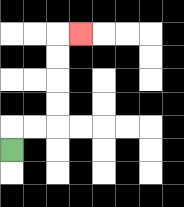{'start': '[0, 6]', 'end': '[3, 1]', 'path_directions': 'U,R,R,U,U,U,U,R', 'path_coordinates': '[[0, 6], [0, 5], [1, 5], [2, 5], [2, 4], [2, 3], [2, 2], [2, 1], [3, 1]]'}